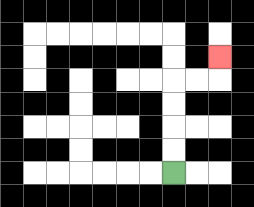{'start': '[7, 7]', 'end': '[9, 2]', 'path_directions': 'U,U,U,U,R,R,U', 'path_coordinates': '[[7, 7], [7, 6], [7, 5], [7, 4], [7, 3], [8, 3], [9, 3], [9, 2]]'}